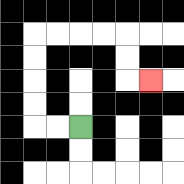{'start': '[3, 5]', 'end': '[6, 3]', 'path_directions': 'L,L,U,U,U,U,R,R,R,R,D,D,R', 'path_coordinates': '[[3, 5], [2, 5], [1, 5], [1, 4], [1, 3], [1, 2], [1, 1], [2, 1], [3, 1], [4, 1], [5, 1], [5, 2], [5, 3], [6, 3]]'}